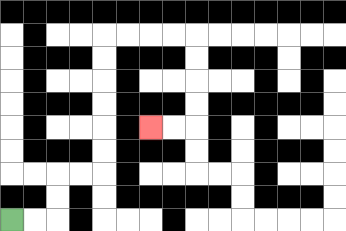{'start': '[0, 9]', 'end': '[6, 5]', 'path_directions': 'R,R,U,U,R,R,U,U,U,U,U,U,R,R,R,R,D,D,D,D,L,L', 'path_coordinates': '[[0, 9], [1, 9], [2, 9], [2, 8], [2, 7], [3, 7], [4, 7], [4, 6], [4, 5], [4, 4], [4, 3], [4, 2], [4, 1], [5, 1], [6, 1], [7, 1], [8, 1], [8, 2], [8, 3], [8, 4], [8, 5], [7, 5], [6, 5]]'}